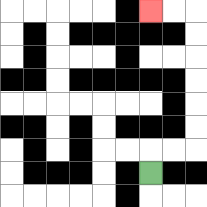{'start': '[6, 7]', 'end': '[6, 0]', 'path_directions': 'U,R,R,U,U,U,U,U,U,L,L', 'path_coordinates': '[[6, 7], [6, 6], [7, 6], [8, 6], [8, 5], [8, 4], [8, 3], [8, 2], [8, 1], [8, 0], [7, 0], [6, 0]]'}